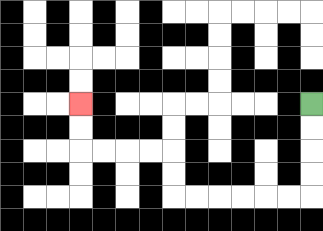{'start': '[13, 4]', 'end': '[3, 4]', 'path_directions': 'D,D,D,D,L,L,L,L,L,L,U,U,L,L,L,L,U,U', 'path_coordinates': '[[13, 4], [13, 5], [13, 6], [13, 7], [13, 8], [12, 8], [11, 8], [10, 8], [9, 8], [8, 8], [7, 8], [7, 7], [7, 6], [6, 6], [5, 6], [4, 6], [3, 6], [3, 5], [3, 4]]'}